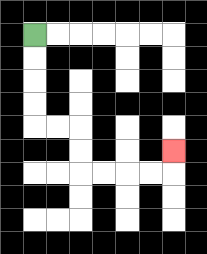{'start': '[1, 1]', 'end': '[7, 6]', 'path_directions': 'D,D,D,D,R,R,D,D,R,R,R,R,U', 'path_coordinates': '[[1, 1], [1, 2], [1, 3], [1, 4], [1, 5], [2, 5], [3, 5], [3, 6], [3, 7], [4, 7], [5, 7], [6, 7], [7, 7], [7, 6]]'}